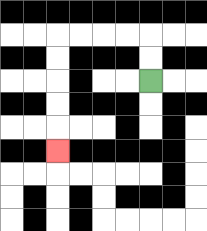{'start': '[6, 3]', 'end': '[2, 6]', 'path_directions': 'U,U,L,L,L,L,D,D,D,D,D', 'path_coordinates': '[[6, 3], [6, 2], [6, 1], [5, 1], [4, 1], [3, 1], [2, 1], [2, 2], [2, 3], [2, 4], [2, 5], [2, 6]]'}